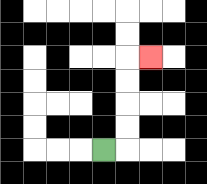{'start': '[4, 6]', 'end': '[6, 2]', 'path_directions': 'R,U,U,U,U,R', 'path_coordinates': '[[4, 6], [5, 6], [5, 5], [5, 4], [5, 3], [5, 2], [6, 2]]'}